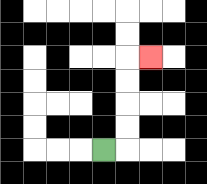{'start': '[4, 6]', 'end': '[6, 2]', 'path_directions': 'R,U,U,U,U,R', 'path_coordinates': '[[4, 6], [5, 6], [5, 5], [5, 4], [5, 3], [5, 2], [6, 2]]'}